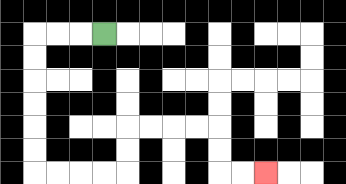{'start': '[4, 1]', 'end': '[11, 7]', 'path_directions': 'L,L,L,D,D,D,D,D,D,R,R,R,R,U,U,R,R,R,R,D,D,R,R', 'path_coordinates': '[[4, 1], [3, 1], [2, 1], [1, 1], [1, 2], [1, 3], [1, 4], [1, 5], [1, 6], [1, 7], [2, 7], [3, 7], [4, 7], [5, 7], [5, 6], [5, 5], [6, 5], [7, 5], [8, 5], [9, 5], [9, 6], [9, 7], [10, 7], [11, 7]]'}